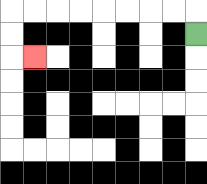{'start': '[8, 1]', 'end': '[1, 2]', 'path_directions': 'U,L,L,L,L,L,L,L,L,D,D,R', 'path_coordinates': '[[8, 1], [8, 0], [7, 0], [6, 0], [5, 0], [4, 0], [3, 0], [2, 0], [1, 0], [0, 0], [0, 1], [0, 2], [1, 2]]'}